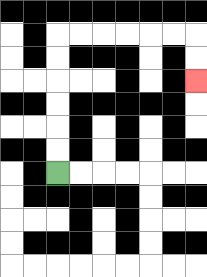{'start': '[2, 7]', 'end': '[8, 3]', 'path_directions': 'U,U,U,U,U,U,R,R,R,R,R,R,D,D', 'path_coordinates': '[[2, 7], [2, 6], [2, 5], [2, 4], [2, 3], [2, 2], [2, 1], [3, 1], [4, 1], [5, 1], [6, 1], [7, 1], [8, 1], [8, 2], [8, 3]]'}